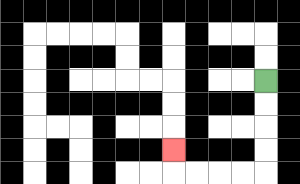{'start': '[11, 3]', 'end': '[7, 6]', 'path_directions': 'D,D,D,D,L,L,L,L,U', 'path_coordinates': '[[11, 3], [11, 4], [11, 5], [11, 6], [11, 7], [10, 7], [9, 7], [8, 7], [7, 7], [7, 6]]'}